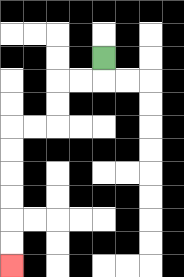{'start': '[4, 2]', 'end': '[0, 11]', 'path_directions': 'D,L,L,D,D,L,L,D,D,D,D,D,D', 'path_coordinates': '[[4, 2], [4, 3], [3, 3], [2, 3], [2, 4], [2, 5], [1, 5], [0, 5], [0, 6], [0, 7], [0, 8], [0, 9], [0, 10], [0, 11]]'}